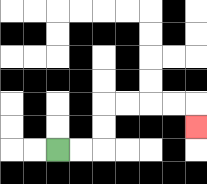{'start': '[2, 6]', 'end': '[8, 5]', 'path_directions': 'R,R,U,U,R,R,R,R,D', 'path_coordinates': '[[2, 6], [3, 6], [4, 6], [4, 5], [4, 4], [5, 4], [6, 4], [7, 4], [8, 4], [8, 5]]'}